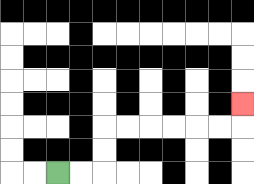{'start': '[2, 7]', 'end': '[10, 4]', 'path_directions': 'R,R,U,U,R,R,R,R,R,R,U', 'path_coordinates': '[[2, 7], [3, 7], [4, 7], [4, 6], [4, 5], [5, 5], [6, 5], [7, 5], [8, 5], [9, 5], [10, 5], [10, 4]]'}